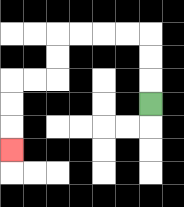{'start': '[6, 4]', 'end': '[0, 6]', 'path_directions': 'U,U,U,L,L,L,L,D,D,L,L,D,D,D', 'path_coordinates': '[[6, 4], [6, 3], [6, 2], [6, 1], [5, 1], [4, 1], [3, 1], [2, 1], [2, 2], [2, 3], [1, 3], [0, 3], [0, 4], [0, 5], [0, 6]]'}